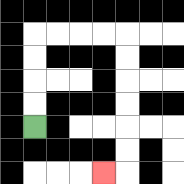{'start': '[1, 5]', 'end': '[4, 7]', 'path_directions': 'U,U,U,U,R,R,R,R,D,D,D,D,D,D,L', 'path_coordinates': '[[1, 5], [1, 4], [1, 3], [1, 2], [1, 1], [2, 1], [3, 1], [4, 1], [5, 1], [5, 2], [5, 3], [5, 4], [5, 5], [5, 6], [5, 7], [4, 7]]'}